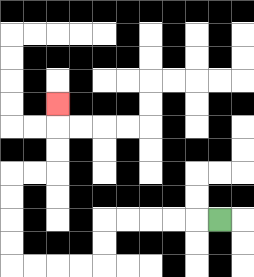{'start': '[9, 9]', 'end': '[2, 4]', 'path_directions': 'L,L,L,L,L,D,D,L,L,L,L,U,U,U,U,R,R,U,U,U', 'path_coordinates': '[[9, 9], [8, 9], [7, 9], [6, 9], [5, 9], [4, 9], [4, 10], [4, 11], [3, 11], [2, 11], [1, 11], [0, 11], [0, 10], [0, 9], [0, 8], [0, 7], [1, 7], [2, 7], [2, 6], [2, 5], [2, 4]]'}